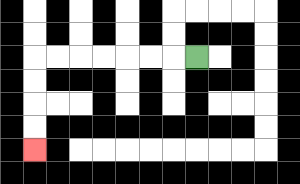{'start': '[8, 2]', 'end': '[1, 6]', 'path_directions': 'L,L,L,L,L,L,L,D,D,D,D', 'path_coordinates': '[[8, 2], [7, 2], [6, 2], [5, 2], [4, 2], [3, 2], [2, 2], [1, 2], [1, 3], [1, 4], [1, 5], [1, 6]]'}